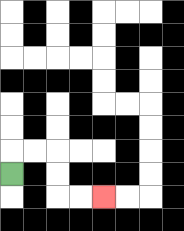{'start': '[0, 7]', 'end': '[4, 8]', 'path_directions': 'U,R,R,D,D,R,R', 'path_coordinates': '[[0, 7], [0, 6], [1, 6], [2, 6], [2, 7], [2, 8], [3, 8], [4, 8]]'}